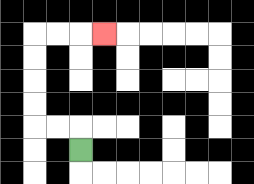{'start': '[3, 6]', 'end': '[4, 1]', 'path_directions': 'U,L,L,U,U,U,U,R,R,R', 'path_coordinates': '[[3, 6], [3, 5], [2, 5], [1, 5], [1, 4], [1, 3], [1, 2], [1, 1], [2, 1], [3, 1], [4, 1]]'}